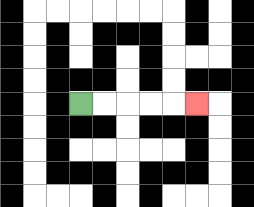{'start': '[3, 4]', 'end': '[8, 4]', 'path_directions': 'R,R,R,R,R', 'path_coordinates': '[[3, 4], [4, 4], [5, 4], [6, 4], [7, 4], [8, 4]]'}